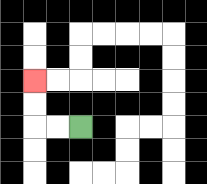{'start': '[3, 5]', 'end': '[1, 3]', 'path_directions': 'L,L,U,U', 'path_coordinates': '[[3, 5], [2, 5], [1, 5], [1, 4], [1, 3]]'}